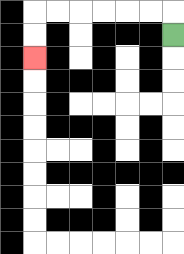{'start': '[7, 1]', 'end': '[1, 2]', 'path_directions': 'U,L,L,L,L,L,L,D,D', 'path_coordinates': '[[7, 1], [7, 0], [6, 0], [5, 0], [4, 0], [3, 0], [2, 0], [1, 0], [1, 1], [1, 2]]'}